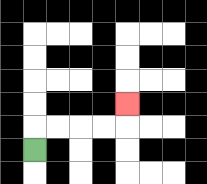{'start': '[1, 6]', 'end': '[5, 4]', 'path_directions': 'U,R,R,R,R,U', 'path_coordinates': '[[1, 6], [1, 5], [2, 5], [3, 5], [4, 5], [5, 5], [5, 4]]'}